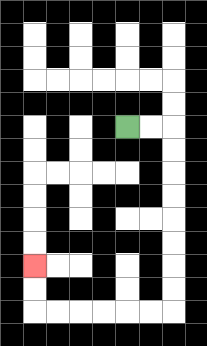{'start': '[5, 5]', 'end': '[1, 11]', 'path_directions': 'R,R,D,D,D,D,D,D,D,D,L,L,L,L,L,L,U,U', 'path_coordinates': '[[5, 5], [6, 5], [7, 5], [7, 6], [7, 7], [7, 8], [7, 9], [7, 10], [7, 11], [7, 12], [7, 13], [6, 13], [5, 13], [4, 13], [3, 13], [2, 13], [1, 13], [1, 12], [1, 11]]'}